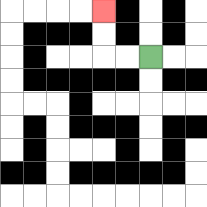{'start': '[6, 2]', 'end': '[4, 0]', 'path_directions': 'L,L,U,U', 'path_coordinates': '[[6, 2], [5, 2], [4, 2], [4, 1], [4, 0]]'}